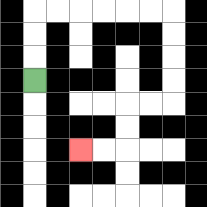{'start': '[1, 3]', 'end': '[3, 6]', 'path_directions': 'U,U,U,R,R,R,R,R,R,D,D,D,D,L,L,D,D,L,L', 'path_coordinates': '[[1, 3], [1, 2], [1, 1], [1, 0], [2, 0], [3, 0], [4, 0], [5, 0], [6, 0], [7, 0], [7, 1], [7, 2], [7, 3], [7, 4], [6, 4], [5, 4], [5, 5], [5, 6], [4, 6], [3, 6]]'}